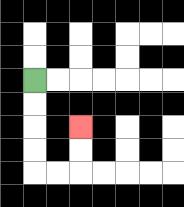{'start': '[1, 3]', 'end': '[3, 5]', 'path_directions': 'D,D,D,D,R,R,U,U', 'path_coordinates': '[[1, 3], [1, 4], [1, 5], [1, 6], [1, 7], [2, 7], [3, 7], [3, 6], [3, 5]]'}